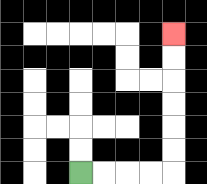{'start': '[3, 7]', 'end': '[7, 1]', 'path_directions': 'R,R,R,R,U,U,U,U,U,U', 'path_coordinates': '[[3, 7], [4, 7], [5, 7], [6, 7], [7, 7], [7, 6], [7, 5], [7, 4], [7, 3], [7, 2], [7, 1]]'}